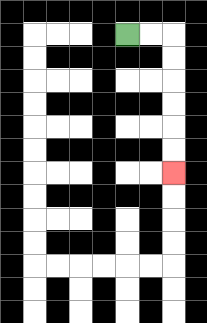{'start': '[5, 1]', 'end': '[7, 7]', 'path_directions': 'R,R,D,D,D,D,D,D', 'path_coordinates': '[[5, 1], [6, 1], [7, 1], [7, 2], [7, 3], [7, 4], [7, 5], [7, 6], [7, 7]]'}